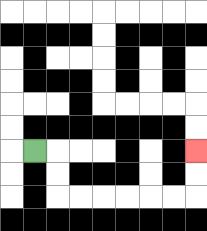{'start': '[1, 6]', 'end': '[8, 6]', 'path_directions': 'R,D,D,R,R,R,R,R,R,U,U', 'path_coordinates': '[[1, 6], [2, 6], [2, 7], [2, 8], [3, 8], [4, 8], [5, 8], [6, 8], [7, 8], [8, 8], [8, 7], [8, 6]]'}